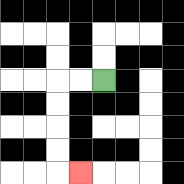{'start': '[4, 3]', 'end': '[3, 7]', 'path_directions': 'L,L,D,D,D,D,R', 'path_coordinates': '[[4, 3], [3, 3], [2, 3], [2, 4], [2, 5], [2, 6], [2, 7], [3, 7]]'}